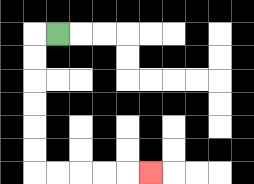{'start': '[2, 1]', 'end': '[6, 7]', 'path_directions': 'L,D,D,D,D,D,D,R,R,R,R,R', 'path_coordinates': '[[2, 1], [1, 1], [1, 2], [1, 3], [1, 4], [1, 5], [1, 6], [1, 7], [2, 7], [3, 7], [4, 7], [5, 7], [6, 7]]'}